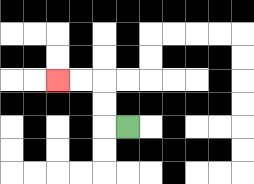{'start': '[5, 5]', 'end': '[2, 3]', 'path_directions': 'L,U,U,L,L', 'path_coordinates': '[[5, 5], [4, 5], [4, 4], [4, 3], [3, 3], [2, 3]]'}